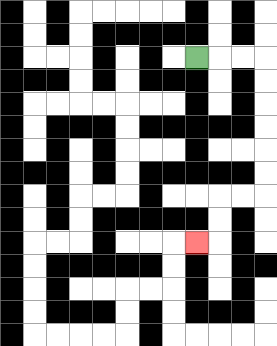{'start': '[8, 2]', 'end': '[8, 10]', 'path_directions': 'R,R,R,D,D,D,D,D,D,L,L,D,D,L', 'path_coordinates': '[[8, 2], [9, 2], [10, 2], [11, 2], [11, 3], [11, 4], [11, 5], [11, 6], [11, 7], [11, 8], [10, 8], [9, 8], [9, 9], [9, 10], [8, 10]]'}